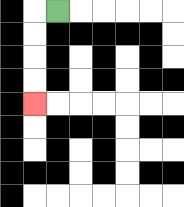{'start': '[2, 0]', 'end': '[1, 4]', 'path_directions': 'L,D,D,D,D', 'path_coordinates': '[[2, 0], [1, 0], [1, 1], [1, 2], [1, 3], [1, 4]]'}